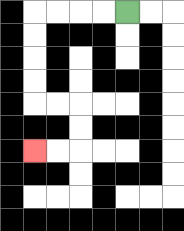{'start': '[5, 0]', 'end': '[1, 6]', 'path_directions': 'L,L,L,L,D,D,D,D,R,R,D,D,L,L', 'path_coordinates': '[[5, 0], [4, 0], [3, 0], [2, 0], [1, 0], [1, 1], [1, 2], [1, 3], [1, 4], [2, 4], [3, 4], [3, 5], [3, 6], [2, 6], [1, 6]]'}